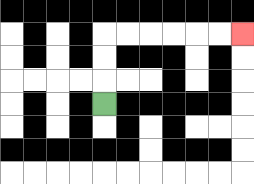{'start': '[4, 4]', 'end': '[10, 1]', 'path_directions': 'U,U,U,R,R,R,R,R,R', 'path_coordinates': '[[4, 4], [4, 3], [4, 2], [4, 1], [5, 1], [6, 1], [7, 1], [8, 1], [9, 1], [10, 1]]'}